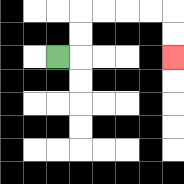{'start': '[2, 2]', 'end': '[7, 2]', 'path_directions': 'R,U,U,R,R,R,R,D,D', 'path_coordinates': '[[2, 2], [3, 2], [3, 1], [3, 0], [4, 0], [5, 0], [6, 0], [7, 0], [7, 1], [7, 2]]'}